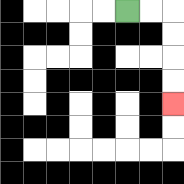{'start': '[5, 0]', 'end': '[7, 4]', 'path_directions': 'R,R,D,D,D,D', 'path_coordinates': '[[5, 0], [6, 0], [7, 0], [7, 1], [7, 2], [7, 3], [7, 4]]'}